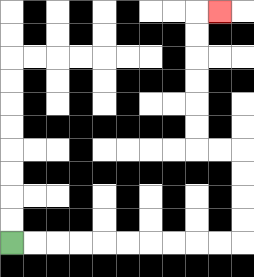{'start': '[0, 10]', 'end': '[9, 0]', 'path_directions': 'R,R,R,R,R,R,R,R,R,R,U,U,U,U,L,L,U,U,U,U,U,U,R', 'path_coordinates': '[[0, 10], [1, 10], [2, 10], [3, 10], [4, 10], [5, 10], [6, 10], [7, 10], [8, 10], [9, 10], [10, 10], [10, 9], [10, 8], [10, 7], [10, 6], [9, 6], [8, 6], [8, 5], [8, 4], [8, 3], [8, 2], [8, 1], [8, 0], [9, 0]]'}